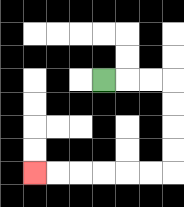{'start': '[4, 3]', 'end': '[1, 7]', 'path_directions': 'R,R,R,D,D,D,D,L,L,L,L,L,L', 'path_coordinates': '[[4, 3], [5, 3], [6, 3], [7, 3], [7, 4], [7, 5], [7, 6], [7, 7], [6, 7], [5, 7], [4, 7], [3, 7], [2, 7], [1, 7]]'}